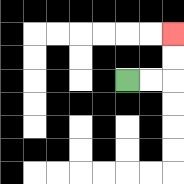{'start': '[5, 3]', 'end': '[7, 1]', 'path_directions': 'R,R,U,U', 'path_coordinates': '[[5, 3], [6, 3], [7, 3], [7, 2], [7, 1]]'}